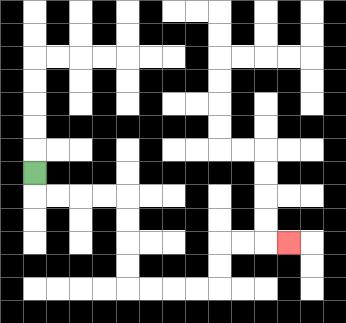{'start': '[1, 7]', 'end': '[12, 10]', 'path_directions': 'D,R,R,R,R,D,D,D,D,R,R,R,R,U,U,R,R,R', 'path_coordinates': '[[1, 7], [1, 8], [2, 8], [3, 8], [4, 8], [5, 8], [5, 9], [5, 10], [5, 11], [5, 12], [6, 12], [7, 12], [8, 12], [9, 12], [9, 11], [9, 10], [10, 10], [11, 10], [12, 10]]'}